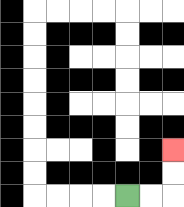{'start': '[5, 8]', 'end': '[7, 6]', 'path_directions': 'R,R,U,U', 'path_coordinates': '[[5, 8], [6, 8], [7, 8], [7, 7], [7, 6]]'}